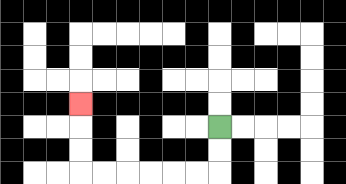{'start': '[9, 5]', 'end': '[3, 4]', 'path_directions': 'D,D,L,L,L,L,L,L,U,U,U', 'path_coordinates': '[[9, 5], [9, 6], [9, 7], [8, 7], [7, 7], [6, 7], [5, 7], [4, 7], [3, 7], [3, 6], [3, 5], [3, 4]]'}